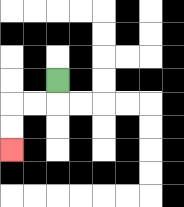{'start': '[2, 3]', 'end': '[0, 6]', 'path_directions': 'D,L,L,D,D', 'path_coordinates': '[[2, 3], [2, 4], [1, 4], [0, 4], [0, 5], [0, 6]]'}